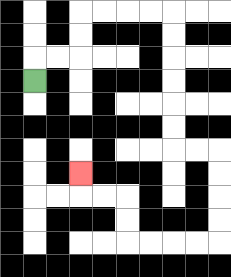{'start': '[1, 3]', 'end': '[3, 7]', 'path_directions': 'U,R,R,U,U,R,R,R,R,D,D,D,D,D,D,R,R,D,D,D,D,L,L,L,L,U,U,L,L,U', 'path_coordinates': '[[1, 3], [1, 2], [2, 2], [3, 2], [3, 1], [3, 0], [4, 0], [5, 0], [6, 0], [7, 0], [7, 1], [7, 2], [7, 3], [7, 4], [7, 5], [7, 6], [8, 6], [9, 6], [9, 7], [9, 8], [9, 9], [9, 10], [8, 10], [7, 10], [6, 10], [5, 10], [5, 9], [5, 8], [4, 8], [3, 8], [3, 7]]'}